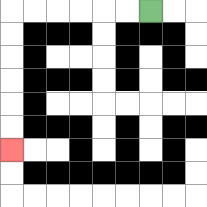{'start': '[6, 0]', 'end': '[0, 6]', 'path_directions': 'L,L,L,L,L,L,D,D,D,D,D,D', 'path_coordinates': '[[6, 0], [5, 0], [4, 0], [3, 0], [2, 0], [1, 0], [0, 0], [0, 1], [0, 2], [0, 3], [0, 4], [0, 5], [0, 6]]'}